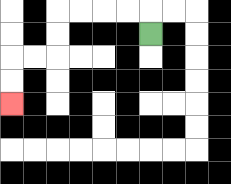{'start': '[6, 1]', 'end': '[0, 4]', 'path_directions': 'U,L,L,L,L,D,D,L,L,D,D', 'path_coordinates': '[[6, 1], [6, 0], [5, 0], [4, 0], [3, 0], [2, 0], [2, 1], [2, 2], [1, 2], [0, 2], [0, 3], [0, 4]]'}